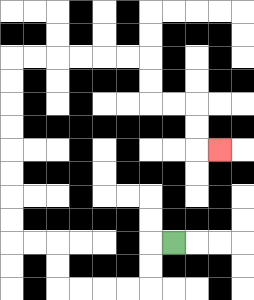{'start': '[7, 10]', 'end': '[9, 6]', 'path_directions': 'L,D,D,L,L,L,L,U,U,L,L,U,U,U,U,U,U,U,U,R,R,R,R,R,R,D,D,R,R,D,D,R', 'path_coordinates': '[[7, 10], [6, 10], [6, 11], [6, 12], [5, 12], [4, 12], [3, 12], [2, 12], [2, 11], [2, 10], [1, 10], [0, 10], [0, 9], [0, 8], [0, 7], [0, 6], [0, 5], [0, 4], [0, 3], [0, 2], [1, 2], [2, 2], [3, 2], [4, 2], [5, 2], [6, 2], [6, 3], [6, 4], [7, 4], [8, 4], [8, 5], [8, 6], [9, 6]]'}